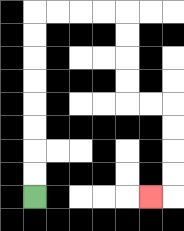{'start': '[1, 8]', 'end': '[6, 8]', 'path_directions': 'U,U,U,U,U,U,U,U,R,R,R,R,D,D,D,D,R,R,D,D,D,D,L', 'path_coordinates': '[[1, 8], [1, 7], [1, 6], [1, 5], [1, 4], [1, 3], [1, 2], [1, 1], [1, 0], [2, 0], [3, 0], [4, 0], [5, 0], [5, 1], [5, 2], [5, 3], [5, 4], [6, 4], [7, 4], [7, 5], [7, 6], [7, 7], [7, 8], [6, 8]]'}